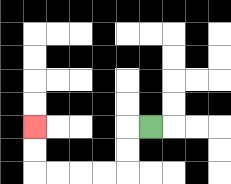{'start': '[6, 5]', 'end': '[1, 5]', 'path_directions': 'L,D,D,L,L,L,L,U,U', 'path_coordinates': '[[6, 5], [5, 5], [5, 6], [5, 7], [4, 7], [3, 7], [2, 7], [1, 7], [1, 6], [1, 5]]'}